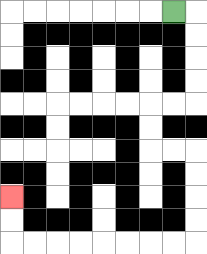{'start': '[7, 0]', 'end': '[0, 8]', 'path_directions': 'R,D,D,D,D,L,L,D,D,R,R,D,D,D,D,L,L,L,L,L,L,L,L,U,U', 'path_coordinates': '[[7, 0], [8, 0], [8, 1], [8, 2], [8, 3], [8, 4], [7, 4], [6, 4], [6, 5], [6, 6], [7, 6], [8, 6], [8, 7], [8, 8], [8, 9], [8, 10], [7, 10], [6, 10], [5, 10], [4, 10], [3, 10], [2, 10], [1, 10], [0, 10], [0, 9], [0, 8]]'}